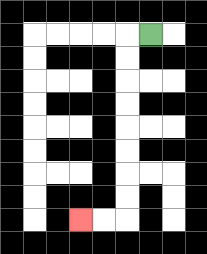{'start': '[6, 1]', 'end': '[3, 9]', 'path_directions': 'L,D,D,D,D,D,D,D,D,L,L', 'path_coordinates': '[[6, 1], [5, 1], [5, 2], [5, 3], [5, 4], [5, 5], [5, 6], [5, 7], [5, 8], [5, 9], [4, 9], [3, 9]]'}